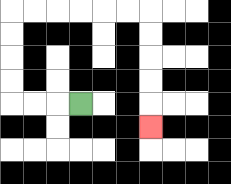{'start': '[3, 4]', 'end': '[6, 5]', 'path_directions': 'L,L,L,U,U,U,U,R,R,R,R,R,R,D,D,D,D,D', 'path_coordinates': '[[3, 4], [2, 4], [1, 4], [0, 4], [0, 3], [0, 2], [0, 1], [0, 0], [1, 0], [2, 0], [3, 0], [4, 0], [5, 0], [6, 0], [6, 1], [6, 2], [6, 3], [6, 4], [6, 5]]'}